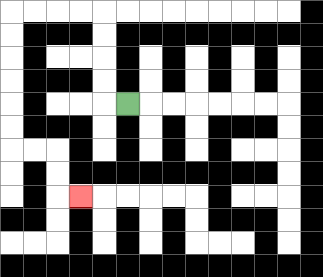{'start': '[5, 4]', 'end': '[3, 8]', 'path_directions': 'L,U,U,U,U,L,L,L,L,D,D,D,D,D,D,R,R,D,D,R', 'path_coordinates': '[[5, 4], [4, 4], [4, 3], [4, 2], [4, 1], [4, 0], [3, 0], [2, 0], [1, 0], [0, 0], [0, 1], [0, 2], [0, 3], [0, 4], [0, 5], [0, 6], [1, 6], [2, 6], [2, 7], [2, 8], [3, 8]]'}